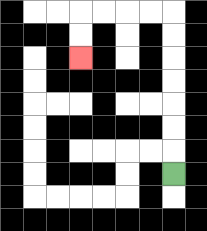{'start': '[7, 7]', 'end': '[3, 2]', 'path_directions': 'U,U,U,U,U,U,U,L,L,L,L,D,D', 'path_coordinates': '[[7, 7], [7, 6], [7, 5], [7, 4], [7, 3], [7, 2], [7, 1], [7, 0], [6, 0], [5, 0], [4, 0], [3, 0], [3, 1], [3, 2]]'}